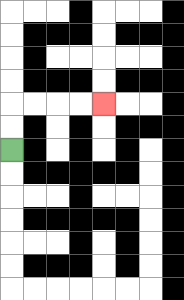{'start': '[0, 6]', 'end': '[4, 4]', 'path_directions': 'U,U,R,R,R,R', 'path_coordinates': '[[0, 6], [0, 5], [0, 4], [1, 4], [2, 4], [3, 4], [4, 4]]'}